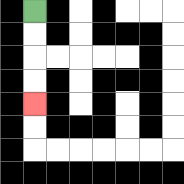{'start': '[1, 0]', 'end': '[1, 4]', 'path_directions': 'D,D,D,D', 'path_coordinates': '[[1, 0], [1, 1], [1, 2], [1, 3], [1, 4]]'}